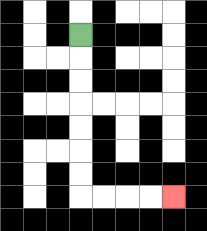{'start': '[3, 1]', 'end': '[7, 8]', 'path_directions': 'D,D,D,D,D,D,D,R,R,R,R', 'path_coordinates': '[[3, 1], [3, 2], [3, 3], [3, 4], [3, 5], [3, 6], [3, 7], [3, 8], [4, 8], [5, 8], [6, 8], [7, 8]]'}